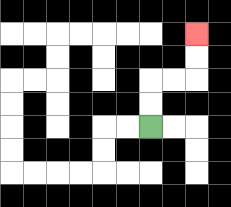{'start': '[6, 5]', 'end': '[8, 1]', 'path_directions': 'U,U,R,R,U,U', 'path_coordinates': '[[6, 5], [6, 4], [6, 3], [7, 3], [8, 3], [8, 2], [8, 1]]'}